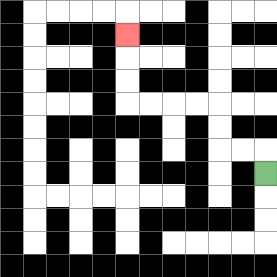{'start': '[11, 7]', 'end': '[5, 1]', 'path_directions': 'U,L,L,U,U,L,L,L,L,U,U,U', 'path_coordinates': '[[11, 7], [11, 6], [10, 6], [9, 6], [9, 5], [9, 4], [8, 4], [7, 4], [6, 4], [5, 4], [5, 3], [5, 2], [5, 1]]'}